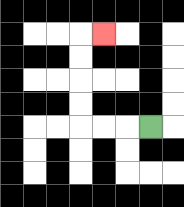{'start': '[6, 5]', 'end': '[4, 1]', 'path_directions': 'L,L,L,U,U,U,U,R', 'path_coordinates': '[[6, 5], [5, 5], [4, 5], [3, 5], [3, 4], [3, 3], [3, 2], [3, 1], [4, 1]]'}